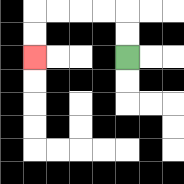{'start': '[5, 2]', 'end': '[1, 2]', 'path_directions': 'U,U,L,L,L,L,D,D', 'path_coordinates': '[[5, 2], [5, 1], [5, 0], [4, 0], [3, 0], [2, 0], [1, 0], [1, 1], [1, 2]]'}